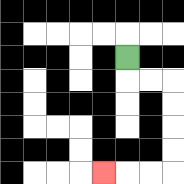{'start': '[5, 2]', 'end': '[4, 7]', 'path_directions': 'D,R,R,D,D,D,D,L,L,L', 'path_coordinates': '[[5, 2], [5, 3], [6, 3], [7, 3], [7, 4], [7, 5], [7, 6], [7, 7], [6, 7], [5, 7], [4, 7]]'}